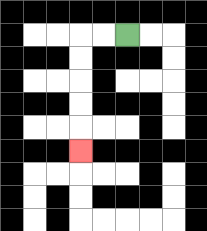{'start': '[5, 1]', 'end': '[3, 6]', 'path_directions': 'L,L,D,D,D,D,D', 'path_coordinates': '[[5, 1], [4, 1], [3, 1], [3, 2], [3, 3], [3, 4], [3, 5], [3, 6]]'}